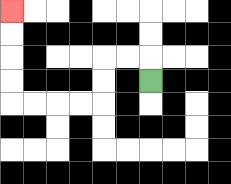{'start': '[6, 3]', 'end': '[0, 0]', 'path_directions': 'U,L,L,D,D,L,L,L,L,U,U,U,U', 'path_coordinates': '[[6, 3], [6, 2], [5, 2], [4, 2], [4, 3], [4, 4], [3, 4], [2, 4], [1, 4], [0, 4], [0, 3], [0, 2], [0, 1], [0, 0]]'}